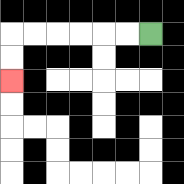{'start': '[6, 1]', 'end': '[0, 3]', 'path_directions': 'L,L,L,L,L,L,D,D', 'path_coordinates': '[[6, 1], [5, 1], [4, 1], [3, 1], [2, 1], [1, 1], [0, 1], [0, 2], [0, 3]]'}